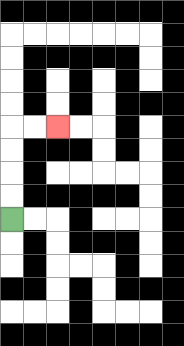{'start': '[0, 9]', 'end': '[2, 5]', 'path_directions': 'U,U,U,U,R,R', 'path_coordinates': '[[0, 9], [0, 8], [0, 7], [0, 6], [0, 5], [1, 5], [2, 5]]'}